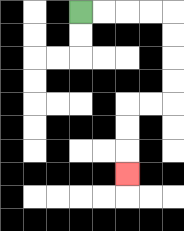{'start': '[3, 0]', 'end': '[5, 7]', 'path_directions': 'R,R,R,R,D,D,D,D,L,L,D,D,D', 'path_coordinates': '[[3, 0], [4, 0], [5, 0], [6, 0], [7, 0], [7, 1], [7, 2], [7, 3], [7, 4], [6, 4], [5, 4], [5, 5], [5, 6], [5, 7]]'}